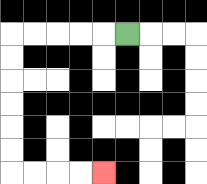{'start': '[5, 1]', 'end': '[4, 7]', 'path_directions': 'L,L,L,L,L,D,D,D,D,D,D,R,R,R,R', 'path_coordinates': '[[5, 1], [4, 1], [3, 1], [2, 1], [1, 1], [0, 1], [0, 2], [0, 3], [0, 4], [0, 5], [0, 6], [0, 7], [1, 7], [2, 7], [3, 7], [4, 7]]'}